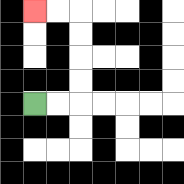{'start': '[1, 4]', 'end': '[1, 0]', 'path_directions': 'R,R,U,U,U,U,L,L', 'path_coordinates': '[[1, 4], [2, 4], [3, 4], [3, 3], [3, 2], [3, 1], [3, 0], [2, 0], [1, 0]]'}